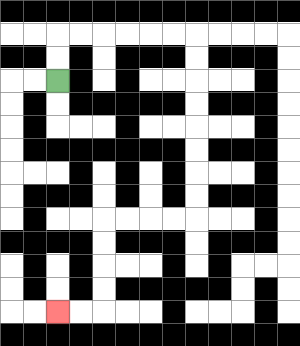{'start': '[2, 3]', 'end': '[2, 13]', 'path_directions': 'U,U,R,R,R,R,R,R,D,D,D,D,D,D,D,D,L,L,L,L,D,D,D,D,L,L', 'path_coordinates': '[[2, 3], [2, 2], [2, 1], [3, 1], [4, 1], [5, 1], [6, 1], [7, 1], [8, 1], [8, 2], [8, 3], [8, 4], [8, 5], [8, 6], [8, 7], [8, 8], [8, 9], [7, 9], [6, 9], [5, 9], [4, 9], [4, 10], [4, 11], [4, 12], [4, 13], [3, 13], [2, 13]]'}